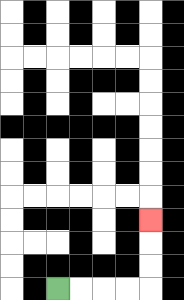{'start': '[2, 12]', 'end': '[6, 9]', 'path_directions': 'R,R,R,R,U,U,U', 'path_coordinates': '[[2, 12], [3, 12], [4, 12], [5, 12], [6, 12], [6, 11], [6, 10], [6, 9]]'}